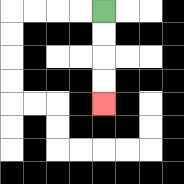{'start': '[4, 0]', 'end': '[4, 4]', 'path_directions': 'D,D,D,D', 'path_coordinates': '[[4, 0], [4, 1], [4, 2], [4, 3], [4, 4]]'}